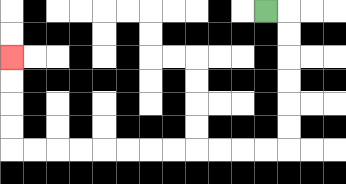{'start': '[11, 0]', 'end': '[0, 2]', 'path_directions': 'R,D,D,D,D,D,D,L,L,L,L,L,L,L,L,L,L,L,L,U,U,U,U', 'path_coordinates': '[[11, 0], [12, 0], [12, 1], [12, 2], [12, 3], [12, 4], [12, 5], [12, 6], [11, 6], [10, 6], [9, 6], [8, 6], [7, 6], [6, 6], [5, 6], [4, 6], [3, 6], [2, 6], [1, 6], [0, 6], [0, 5], [0, 4], [0, 3], [0, 2]]'}